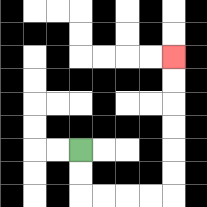{'start': '[3, 6]', 'end': '[7, 2]', 'path_directions': 'D,D,R,R,R,R,U,U,U,U,U,U', 'path_coordinates': '[[3, 6], [3, 7], [3, 8], [4, 8], [5, 8], [6, 8], [7, 8], [7, 7], [7, 6], [7, 5], [7, 4], [7, 3], [7, 2]]'}